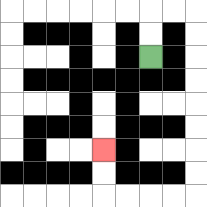{'start': '[6, 2]', 'end': '[4, 6]', 'path_directions': 'U,U,R,R,D,D,D,D,D,D,D,D,L,L,L,L,U,U', 'path_coordinates': '[[6, 2], [6, 1], [6, 0], [7, 0], [8, 0], [8, 1], [8, 2], [8, 3], [8, 4], [8, 5], [8, 6], [8, 7], [8, 8], [7, 8], [6, 8], [5, 8], [4, 8], [4, 7], [4, 6]]'}